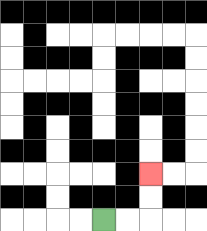{'start': '[4, 9]', 'end': '[6, 7]', 'path_directions': 'R,R,U,U', 'path_coordinates': '[[4, 9], [5, 9], [6, 9], [6, 8], [6, 7]]'}